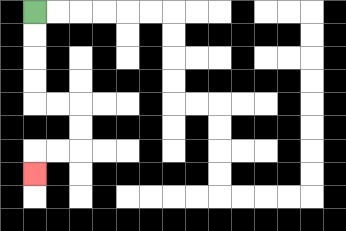{'start': '[1, 0]', 'end': '[1, 7]', 'path_directions': 'D,D,D,D,R,R,D,D,L,L,D', 'path_coordinates': '[[1, 0], [1, 1], [1, 2], [1, 3], [1, 4], [2, 4], [3, 4], [3, 5], [3, 6], [2, 6], [1, 6], [1, 7]]'}